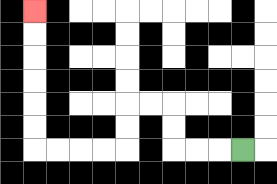{'start': '[10, 6]', 'end': '[1, 0]', 'path_directions': 'L,L,L,U,U,L,L,D,D,L,L,L,L,U,U,U,U,U,U', 'path_coordinates': '[[10, 6], [9, 6], [8, 6], [7, 6], [7, 5], [7, 4], [6, 4], [5, 4], [5, 5], [5, 6], [4, 6], [3, 6], [2, 6], [1, 6], [1, 5], [1, 4], [1, 3], [1, 2], [1, 1], [1, 0]]'}